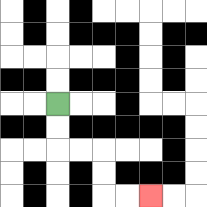{'start': '[2, 4]', 'end': '[6, 8]', 'path_directions': 'D,D,R,R,D,D,R,R', 'path_coordinates': '[[2, 4], [2, 5], [2, 6], [3, 6], [4, 6], [4, 7], [4, 8], [5, 8], [6, 8]]'}